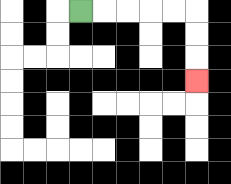{'start': '[3, 0]', 'end': '[8, 3]', 'path_directions': 'R,R,R,R,R,D,D,D', 'path_coordinates': '[[3, 0], [4, 0], [5, 0], [6, 0], [7, 0], [8, 0], [8, 1], [8, 2], [8, 3]]'}